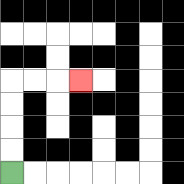{'start': '[0, 7]', 'end': '[3, 3]', 'path_directions': 'U,U,U,U,R,R,R', 'path_coordinates': '[[0, 7], [0, 6], [0, 5], [0, 4], [0, 3], [1, 3], [2, 3], [3, 3]]'}